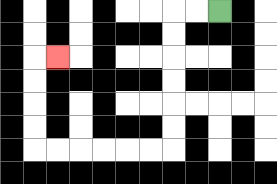{'start': '[9, 0]', 'end': '[2, 2]', 'path_directions': 'L,L,D,D,D,D,D,D,L,L,L,L,L,L,U,U,U,U,R', 'path_coordinates': '[[9, 0], [8, 0], [7, 0], [7, 1], [7, 2], [7, 3], [7, 4], [7, 5], [7, 6], [6, 6], [5, 6], [4, 6], [3, 6], [2, 6], [1, 6], [1, 5], [1, 4], [1, 3], [1, 2], [2, 2]]'}